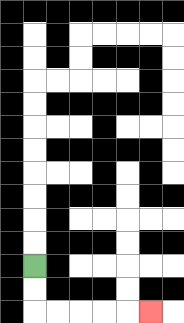{'start': '[1, 11]', 'end': '[6, 13]', 'path_directions': 'D,D,R,R,R,R,R', 'path_coordinates': '[[1, 11], [1, 12], [1, 13], [2, 13], [3, 13], [4, 13], [5, 13], [6, 13]]'}